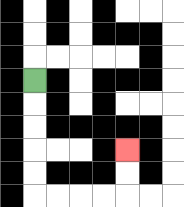{'start': '[1, 3]', 'end': '[5, 6]', 'path_directions': 'D,D,D,D,D,R,R,R,R,U,U', 'path_coordinates': '[[1, 3], [1, 4], [1, 5], [1, 6], [1, 7], [1, 8], [2, 8], [3, 8], [4, 8], [5, 8], [5, 7], [5, 6]]'}